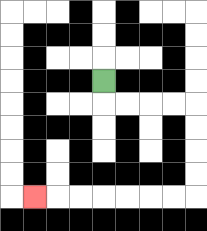{'start': '[4, 3]', 'end': '[1, 8]', 'path_directions': 'D,R,R,R,R,D,D,D,D,L,L,L,L,L,L,L', 'path_coordinates': '[[4, 3], [4, 4], [5, 4], [6, 4], [7, 4], [8, 4], [8, 5], [8, 6], [8, 7], [8, 8], [7, 8], [6, 8], [5, 8], [4, 8], [3, 8], [2, 8], [1, 8]]'}